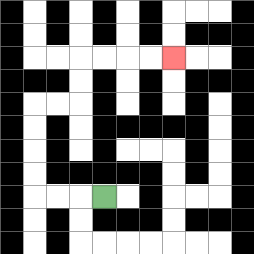{'start': '[4, 8]', 'end': '[7, 2]', 'path_directions': 'L,L,L,U,U,U,U,R,R,U,U,R,R,R,R', 'path_coordinates': '[[4, 8], [3, 8], [2, 8], [1, 8], [1, 7], [1, 6], [1, 5], [1, 4], [2, 4], [3, 4], [3, 3], [3, 2], [4, 2], [5, 2], [6, 2], [7, 2]]'}